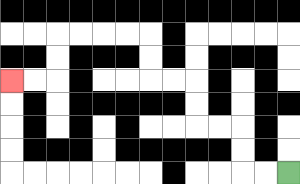{'start': '[12, 7]', 'end': '[0, 3]', 'path_directions': 'L,L,U,U,L,L,U,U,L,L,U,U,L,L,L,L,D,D,L,L', 'path_coordinates': '[[12, 7], [11, 7], [10, 7], [10, 6], [10, 5], [9, 5], [8, 5], [8, 4], [8, 3], [7, 3], [6, 3], [6, 2], [6, 1], [5, 1], [4, 1], [3, 1], [2, 1], [2, 2], [2, 3], [1, 3], [0, 3]]'}